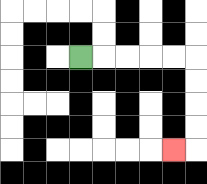{'start': '[3, 2]', 'end': '[7, 6]', 'path_directions': 'R,R,R,R,R,D,D,D,D,L', 'path_coordinates': '[[3, 2], [4, 2], [5, 2], [6, 2], [7, 2], [8, 2], [8, 3], [8, 4], [8, 5], [8, 6], [7, 6]]'}